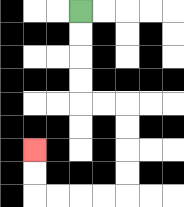{'start': '[3, 0]', 'end': '[1, 6]', 'path_directions': 'D,D,D,D,R,R,D,D,D,D,L,L,L,L,U,U', 'path_coordinates': '[[3, 0], [3, 1], [3, 2], [3, 3], [3, 4], [4, 4], [5, 4], [5, 5], [5, 6], [5, 7], [5, 8], [4, 8], [3, 8], [2, 8], [1, 8], [1, 7], [1, 6]]'}